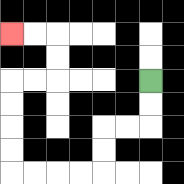{'start': '[6, 3]', 'end': '[0, 1]', 'path_directions': 'D,D,L,L,D,D,L,L,L,L,U,U,U,U,R,R,U,U,L,L', 'path_coordinates': '[[6, 3], [6, 4], [6, 5], [5, 5], [4, 5], [4, 6], [4, 7], [3, 7], [2, 7], [1, 7], [0, 7], [0, 6], [0, 5], [0, 4], [0, 3], [1, 3], [2, 3], [2, 2], [2, 1], [1, 1], [0, 1]]'}